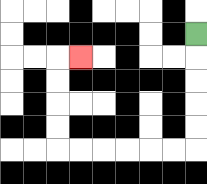{'start': '[8, 1]', 'end': '[3, 2]', 'path_directions': 'D,D,D,D,D,L,L,L,L,L,L,U,U,U,U,R', 'path_coordinates': '[[8, 1], [8, 2], [8, 3], [8, 4], [8, 5], [8, 6], [7, 6], [6, 6], [5, 6], [4, 6], [3, 6], [2, 6], [2, 5], [2, 4], [2, 3], [2, 2], [3, 2]]'}